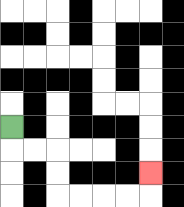{'start': '[0, 5]', 'end': '[6, 7]', 'path_directions': 'D,R,R,D,D,R,R,R,R,U', 'path_coordinates': '[[0, 5], [0, 6], [1, 6], [2, 6], [2, 7], [2, 8], [3, 8], [4, 8], [5, 8], [6, 8], [6, 7]]'}